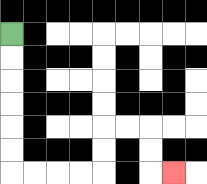{'start': '[0, 1]', 'end': '[7, 7]', 'path_directions': 'D,D,D,D,D,D,R,R,R,R,U,U,R,R,D,D,R', 'path_coordinates': '[[0, 1], [0, 2], [0, 3], [0, 4], [0, 5], [0, 6], [0, 7], [1, 7], [2, 7], [3, 7], [4, 7], [4, 6], [4, 5], [5, 5], [6, 5], [6, 6], [6, 7], [7, 7]]'}